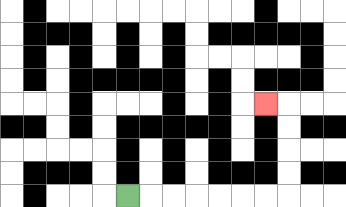{'start': '[5, 8]', 'end': '[11, 4]', 'path_directions': 'R,R,R,R,R,R,R,U,U,U,U,L', 'path_coordinates': '[[5, 8], [6, 8], [7, 8], [8, 8], [9, 8], [10, 8], [11, 8], [12, 8], [12, 7], [12, 6], [12, 5], [12, 4], [11, 4]]'}